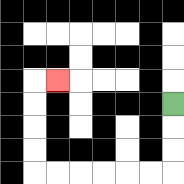{'start': '[7, 4]', 'end': '[2, 3]', 'path_directions': 'D,D,D,L,L,L,L,L,L,U,U,U,U,R', 'path_coordinates': '[[7, 4], [7, 5], [7, 6], [7, 7], [6, 7], [5, 7], [4, 7], [3, 7], [2, 7], [1, 7], [1, 6], [1, 5], [1, 4], [1, 3], [2, 3]]'}